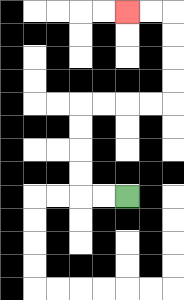{'start': '[5, 8]', 'end': '[5, 0]', 'path_directions': 'L,L,U,U,U,U,R,R,R,R,U,U,U,U,L,L', 'path_coordinates': '[[5, 8], [4, 8], [3, 8], [3, 7], [3, 6], [3, 5], [3, 4], [4, 4], [5, 4], [6, 4], [7, 4], [7, 3], [7, 2], [7, 1], [7, 0], [6, 0], [5, 0]]'}